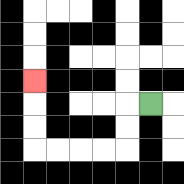{'start': '[6, 4]', 'end': '[1, 3]', 'path_directions': 'L,D,D,L,L,L,L,U,U,U', 'path_coordinates': '[[6, 4], [5, 4], [5, 5], [5, 6], [4, 6], [3, 6], [2, 6], [1, 6], [1, 5], [1, 4], [1, 3]]'}